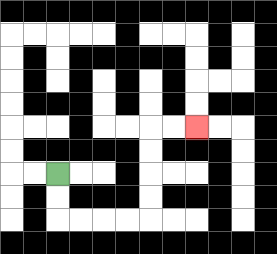{'start': '[2, 7]', 'end': '[8, 5]', 'path_directions': 'D,D,R,R,R,R,U,U,U,U,R,R', 'path_coordinates': '[[2, 7], [2, 8], [2, 9], [3, 9], [4, 9], [5, 9], [6, 9], [6, 8], [6, 7], [6, 6], [6, 5], [7, 5], [8, 5]]'}